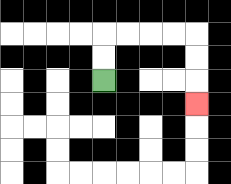{'start': '[4, 3]', 'end': '[8, 4]', 'path_directions': 'U,U,R,R,R,R,D,D,D', 'path_coordinates': '[[4, 3], [4, 2], [4, 1], [5, 1], [6, 1], [7, 1], [8, 1], [8, 2], [8, 3], [8, 4]]'}